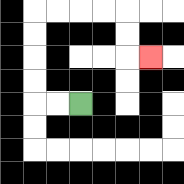{'start': '[3, 4]', 'end': '[6, 2]', 'path_directions': 'L,L,U,U,U,U,R,R,R,R,D,D,R', 'path_coordinates': '[[3, 4], [2, 4], [1, 4], [1, 3], [1, 2], [1, 1], [1, 0], [2, 0], [3, 0], [4, 0], [5, 0], [5, 1], [5, 2], [6, 2]]'}